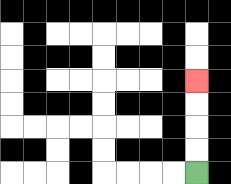{'start': '[8, 7]', 'end': '[8, 3]', 'path_directions': 'U,U,U,U', 'path_coordinates': '[[8, 7], [8, 6], [8, 5], [8, 4], [8, 3]]'}